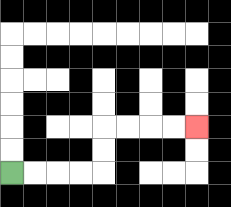{'start': '[0, 7]', 'end': '[8, 5]', 'path_directions': 'R,R,R,R,U,U,R,R,R,R', 'path_coordinates': '[[0, 7], [1, 7], [2, 7], [3, 7], [4, 7], [4, 6], [4, 5], [5, 5], [6, 5], [7, 5], [8, 5]]'}